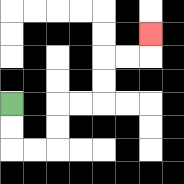{'start': '[0, 4]', 'end': '[6, 1]', 'path_directions': 'D,D,R,R,U,U,R,R,U,U,R,R,U', 'path_coordinates': '[[0, 4], [0, 5], [0, 6], [1, 6], [2, 6], [2, 5], [2, 4], [3, 4], [4, 4], [4, 3], [4, 2], [5, 2], [6, 2], [6, 1]]'}